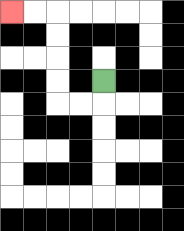{'start': '[4, 3]', 'end': '[0, 0]', 'path_directions': 'D,L,L,U,U,U,U,L,L', 'path_coordinates': '[[4, 3], [4, 4], [3, 4], [2, 4], [2, 3], [2, 2], [2, 1], [2, 0], [1, 0], [0, 0]]'}